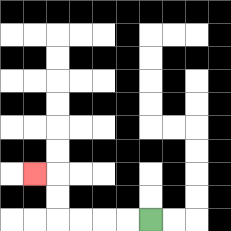{'start': '[6, 9]', 'end': '[1, 7]', 'path_directions': 'L,L,L,L,U,U,L', 'path_coordinates': '[[6, 9], [5, 9], [4, 9], [3, 9], [2, 9], [2, 8], [2, 7], [1, 7]]'}